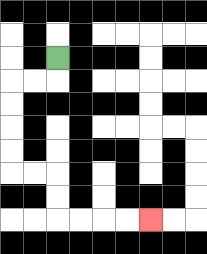{'start': '[2, 2]', 'end': '[6, 9]', 'path_directions': 'D,L,L,D,D,D,D,R,R,D,D,R,R,R,R', 'path_coordinates': '[[2, 2], [2, 3], [1, 3], [0, 3], [0, 4], [0, 5], [0, 6], [0, 7], [1, 7], [2, 7], [2, 8], [2, 9], [3, 9], [4, 9], [5, 9], [6, 9]]'}